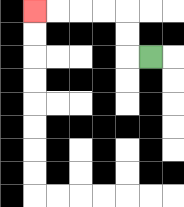{'start': '[6, 2]', 'end': '[1, 0]', 'path_directions': 'L,U,U,L,L,L,L', 'path_coordinates': '[[6, 2], [5, 2], [5, 1], [5, 0], [4, 0], [3, 0], [2, 0], [1, 0]]'}